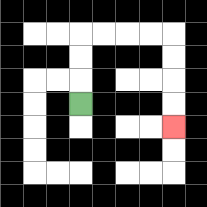{'start': '[3, 4]', 'end': '[7, 5]', 'path_directions': 'U,U,U,R,R,R,R,D,D,D,D', 'path_coordinates': '[[3, 4], [3, 3], [3, 2], [3, 1], [4, 1], [5, 1], [6, 1], [7, 1], [7, 2], [7, 3], [7, 4], [7, 5]]'}